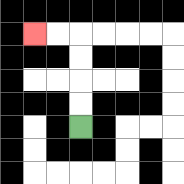{'start': '[3, 5]', 'end': '[1, 1]', 'path_directions': 'U,U,U,U,L,L', 'path_coordinates': '[[3, 5], [3, 4], [3, 3], [3, 2], [3, 1], [2, 1], [1, 1]]'}